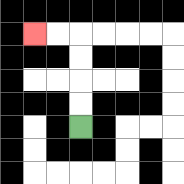{'start': '[3, 5]', 'end': '[1, 1]', 'path_directions': 'U,U,U,U,L,L', 'path_coordinates': '[[3, 5], [3, 4], [3, 3], [3, 2], [3, 1], [2, 1], [1, 1]]'}